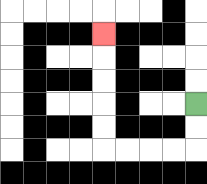{'start': '[8, 4]', 'end': '[4, 1]', 'path_directions': 'D,D,L,L,L,L,U,U,U,U,U', 'path_coordinates': '[[8, 4], [8, 5], [8, 6], [7, 6], [6, 6], [5, 6], [4, 6], [4, 5], [4, 4], [4, 3], [4, 2], [4, 1]]'}